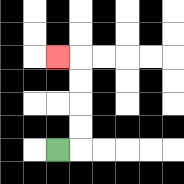{'start': '[2, 6]', 'end': '[2, 2]', 'path_directions': 'R,U,U,U,U,L', 'path_coordinates': '[[2, 6], [3, 6], [3, 5], [3, 4], [3, 3], [3, 2], [2, 2]]'}